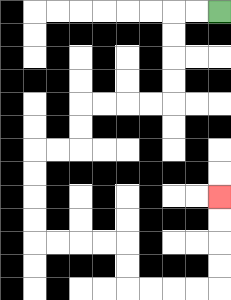{'start': '[9, 0]', 'end': '[9, 8]', 'path_directions': 'L,L,D,D,D,D,L,L,L,L,D,D,L,L,D,D,D,D,R,R,R,R,D,D,R,R,R,R,U,U,U,U', 'path_coordinates': '[[9, 0], [8, 0], [7, 0], [7, 1], [7, 2], [7, 3], [7, 4], [6, 4], [5, 4], [4, 4], [3, 4], [3, 5], [3, 6], [2, 6], [1, 6], [1, 7], [1, 8], [1, 9], [1, 10], [2, 10], [3, 10], [4, 10], [5, 10], [5, 11], [5, 12], [6, 12], [7, 12], [8, 12], [9, 12], [9, 11], [9, 10], [9, 9], [9, 8]]'}